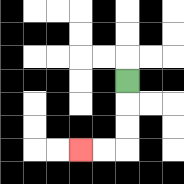{'start': '[5, 3]', 'end': '[3, 6]', 'path_directions': 'D,D,D,L,L', 'path_coordinates': '[[5, 3], [5, 4], [5, 5], [5, 6], [4, 6], [3, 6]]'}